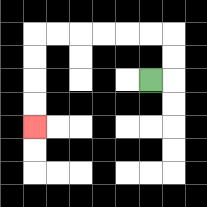{'start': '[6, 3]', 'end': '[1, 5]', 'path_directions': 'R,U,U,L,L,L,L,L,L,D,D,D,D', 'path_coordinates': '[[6, 3], [7, 3], [7, 2], [7, 1], [6, 1], [5, 1], [4, 1], [3, 1], [2, 1], [1, 1], [1, 2], [1, 3], [1, 4], [1, 5]]'}